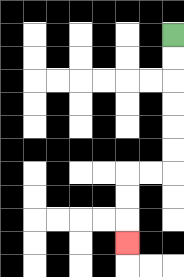{'start': '[7, 1]', 'end': '[5, 10]', 'path_directions': 'D,D,D,D,D,D,L,L,D,D,D', 'path_coordinates': '[[7, 1], [7, 2], [7, 3], [7, 4], [7, 5], [7, 6], [7, 7], [6, 7], [5, 7], [5, 8], [5, 9], [5, 10]]'}